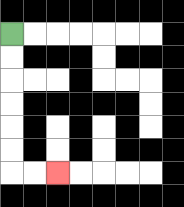{'start': '[0, 1]', 'end': '[2, 7]', 'path_directions': 'D,D,D,D,D,D,R,R', 'path_coordinates': '[[0, 1], [0, 2], [0, 3], [0, 4], [0, 5], [0, 6], [0, 7], [1, 7], [2, 7]]'}